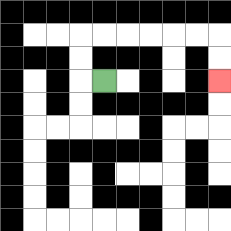{'start': '[4, 3]', 'end': '[9, 3]', 'path_directions': 'L,U,U,R,R,R,R,R,R,D,D', 'path_coordinates': '[[4, 3], [3, 3], [3, 2], [3, 1], [4, 1], [5, 1], [6, 1], [7, 1], [8, 1], [9, 1], [9, 2], [9, 3]]'}